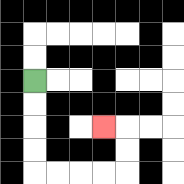{'start': '[1, 3]', 'end': '[4, 5]', 'path_directions': 'D,D,D,D,R,R,R,R,U,U,L', 'path_coordinates': '[[1, 3], [1, 4], [1, 5], [1, 6], [1, 7], [2, 7], [3, 7], [4, 7], [5, 7], [5, 6], [5, 5], [4, 5]]'}